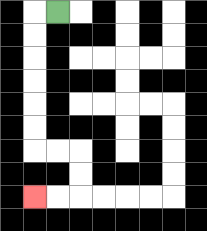{'start': '[2, 0]', 'end': '[1, 8]', 'path_directions': 'L,D,D,D,D,D,D,R,R,D,D,L,L', 'path_coordinates': '[[2, 0], [1, 0], [1, 1], [1, 2], [1, 3], [1, 4], [1, 5], [1, 6], [2, 6], [3, 6], [3, 7], [3, 8], [2, 8], [1, 8]]'}